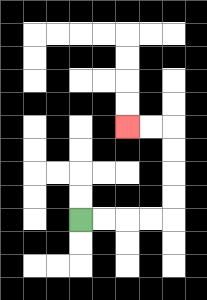{'start': '[3, 9]', 'end': '[5, 5]', 'path_directions': 'R,R,R,R,U,U,U,U,L,L', 'path_coordinates': '[[3, 9], [4, 9], [5, 9], [6, 9], [7, 9], [7, 8], [7, 7], [7, 6], [7, 5], [6, 5], [5, 5]]'}